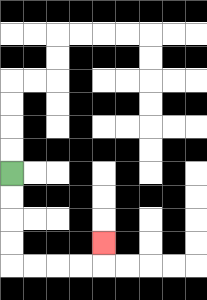{'start': '[0, 7]', 'end': '[4, 10]', 'path_directions': 'D,D,D,D,R,R,R,R,U', 'path_coordinates': '[[0, 7], [0, 8], [0, 9], [0, 10], [0, 11], [1, 11], [2, 11], [3, 11], [4, 11], [4, 10]]'}